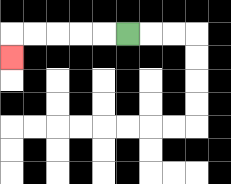{'start': '[5, 1]', 'end': '[0, 2]', 'path_directions': 'L,L,L,L,L,D', 'path_coordinates': '[[5, 1], [4, 1], [3, 1], [2, 1], [1, 1], [0, 1], [0, 2]]'}